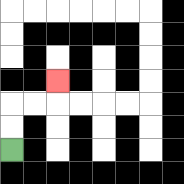{'start': '[0, 6]', 'end': '[2, 3]', 'path_directions': 'U,U,R,R,U', 'path_coordinates': '[[0, 6], [0, 5], [0, 4], [1, 4], [2, 4], [2, 3]]'}